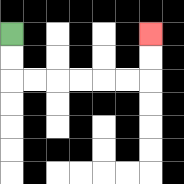{'start': '[0, 1]', 'end': '[6, 1]', 'path_directions': 'D,D,R,R,R,R,R,R,U,U', 'path_coordinates': '[[0, 1], [0, 2], [0, 3], [1, 3], [2, 3], [3, 3], [4, 3], [5, 3], [6, 3], [6, 2], [6, 1]]'}